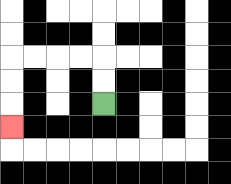{'start': '[4, 4]', 'end': '[0, 5]', 'path_directions': 'U,U,L,L,L,L,D,D,D', 'path_coordinates': '[[4, 4], [4, 3], [4, 2], [3, 2], [2, 2], [1, 2], [0, 2], [0, 3], [0, 4], [0, 5]]'}